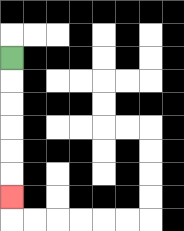{'start': '[0, 2]', 'end': '[0, 8]', 'path_directions': 'D,D,D,D,D,D', 'path_coordinates': '[[0, 2], [0, 3], [0, 4], [0, 5], [0, 6], [0, 7], [0, 8]]'}